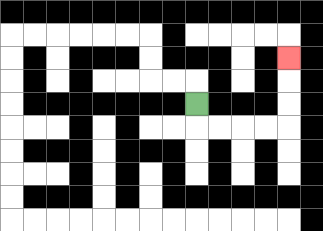{'start': '[8, 4]', 'end': '[12, 2]', 'path_directions': 'D,R,R,R,R,U,U,U', 'path_coordinates': '[[8, 4], [8, 5], [9, 5], [10, 5], [11, 5], [12, 5], [12, 4], [12, 3], [12, 2]]'}